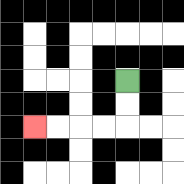{'start': '[5, 3]', 'end': '[1, 5]', 'path_directions': 'D,D,L,L,L,L', 'path_coordinates': '[[5, 3], [5, 4], [5, 5], [4, 5], [3, 5], [2, 5], [1, 5]]'}